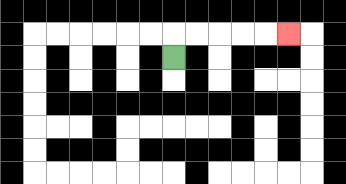{'start': '[7, 2]', 'end': '[12, 1]', 'path_directions': 'U,R,R,R,R,R', 'path_coordinates': '[[7, 2], [7, 1], [8, 1], [9, 1], [10, 1], [11, 1], [12, 1]]'}